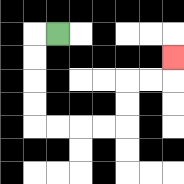{'start': '[2, 1]', 'end': '[7, 2]', 'path_directions': 'L,D,D,D,D,R,R,R,R,U,U,R,R,U', 'path_coordinates': '[[2, 1], [1, 1], [1, 2], [1, 3], [1, 4], [1, 5], [2, 5], [3, 5], [4, 5], [5, 5], [5, 4], [5, 3], [6, 3], [7, 3], [7, 2]]'}